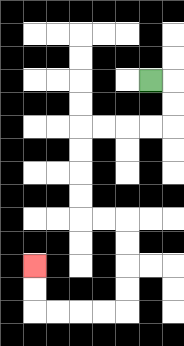{'start': '[6, 3]', 'end': '[1, 11]', 'path_directions': 'R,D,D,L,L,L,L,D,D,D,D,R,R,D,D,D,D,L,L,L,L,U,U', 'path_coordinates': '[[6, 3], [7, 3], [7, 4], [7, 5], [6, 5], [5, 5], [4, 5], [3, 5], [3, 6], [3, 7], [3, 8], [3, 9], [4, 9], [5, 9], [5, 10], [5, 11], [5, 12], [5, 13], [4, 13], [3, 13], [2, 13], [1, 13], [1, 12], [1, 11]]'}